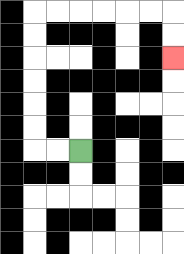{'start': '[3, 6]', 'end': '[7, 2]', 'path_directions': 'L,L,U,U,U,U,U,U,R,R,R,R,R,R,D,D', 'path_coordinates': '[[3, 6], [2, 6], [1, 6], [1, 5], [1, 4], [1, 3], [1, 2], [1, 1], [1, 0], [2, 0], [3, 0], [4, 0], [5, 0], [6, 0], [7, 0], [7, 1], [7, 2]]'}